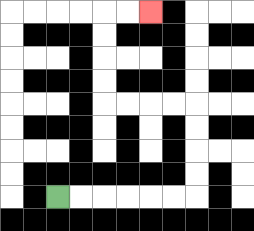{'start': '[2, 8]', 'end': '[6, 0]', 'path_directions': 'R,R,R,R,R,R,U,U,U,U,L,L,L,L,U,U,U,U,R,R', 'path_coordinates': '[[2, 8], [3, 8], [4, 8], [5, 8], [6, 8], [7, 8], [8, 8], [8, 7], [8, 6], [8, 5], [8, 4], [7, 4], [6, 4], [5, 4], [4, 4], [4, 3], [4, 2], [4, 1], [4, 0], [5, 0], [6, 0]]'}